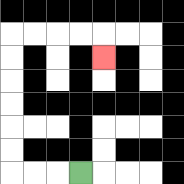{'start': '[3, 7]', 'end': '[4, 2]', 'path_directions': 'L,L,L,U,U,U,U,U,U,R,R,R,R,D', 'path_coordinates': '[[3, 7], [2, 7], [1, 7], [0, 7], [0, 6], [0, 5], [0, 4], [0, 3], [0, 2], [0, 1], [1, 1], [2, 1], [3, 1], [4, 1], [4, 2]]'}